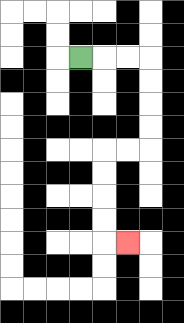{'start': '[3, 2]', 'end': '[5, 10]', 'path_directions': 'R,R,R,D,D,D,D,L,L,D,D,D,D,R', 'path_coordinates': '[[3, 2], [4, 2], [5, 2], [6, 2], [6, 3], [6, 4], [6, 5], [6, 6], [5, 6], [4, 6], [4, 7], [4, 8], [4, 9], [4, 10], [5, 10]]'}